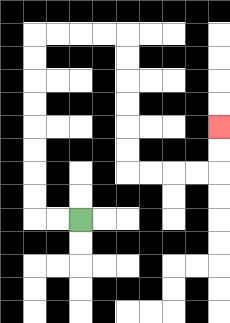{'start': '[3, 9]', 'end': '[9, 5]', 'path_directions': 'L,L,U,U,U,U,U,U,U,U,R,R,R,R,D,D,D,D,D,D,R,R,R,R,U,U', 'path_coordinates': '[[3, 9], [2, 9], [1, 9], [1, 8], [1, 7], [1, 6], [1, 5], [1, 4], [1, 3], [1, 2], [1, 1], [2, 1], [3, 1], [4, 1], [5, 1], [5, 2], [5, 3], [5, 4], [5, 5], [5, 6], [5, 7], [6, 7], [7, 7], [8, 7], [9, 7], [9, 6], [9, 5]]'}